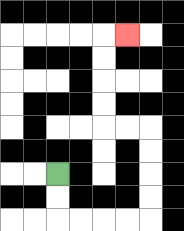{'start': '[2, 7]', 'end': '[5, 1]', 'path_directions': 'D,D,R,R,R,R,U,U,U,U,L,L,U,U,U,U,R', 'path_coordinates': '[[2, 7], [2, 8], [2, 9], [3, 9], [4, 9], [5, 9], [6, 9], [6, 8], [6, 7], [6, 6], [6, 5], [5, 5], [4, 5], [4, 4], [4, 3], [4, 2], [4, 1], [5, 1]]'}